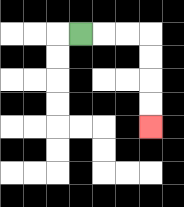{'start': '[3, 1]', 'end': '[6, 5]', 'path_directions': 'R,R,R,D,D,D,D', 'path_coordinates': '[[3, 1], [4, 1], [5, 1], [6, 1], [6, 2], [6, 3], [6, 4], [6, 5]]'}